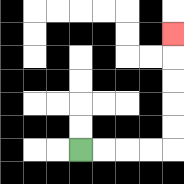{'start': '[3, 6]', 'end': '[7, 1]', 'path_directions': 'R,R,R,R,U,U,U,U,U', 'path_coordinates': '[[3, 6], [4, 6], [5, 6], [6, 6], [7, 6], [7, 5], [7, 4], [7, 3], [7, 2], [7, 1]]'}